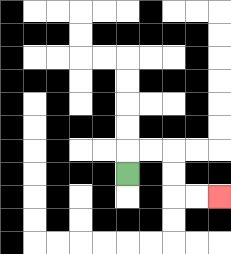{'start': '[5, 7]', 'end': '[9, 8]', 'path_directions': 'U,R,R,D,D,R,R', 'path_coordinates': '[[5, 7], [5, 6], [6, 6], [7, 6], [7, 7], [7, 8], [8, 8], [9, 8]]'}